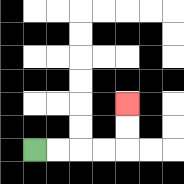{'start': '[1, 6]', 'end': '[5, 4]', 'path_directions': 'R,R,R,R,U,U', 'path_coordinates': '[[1, 6], [2, 6], [3, 6], [4, 6], [5, 6], [5, 5], [5, 4]]'}